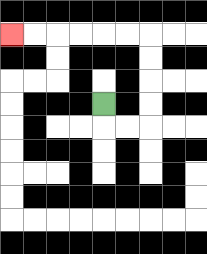{'start': '[4, 4]', 'end': '[0, 1]', 'path_directions': 'D,R,R,U,U,U,U,L,L,L,L,L,L', 'path_coordinates': '[[4, 4], [4, 5], [5, 5], [6, 5], [6, 4], [6, 3], [6, 2], [6, 1], [5, 1], [4, 1], [3, 1], [2, 1], [1, 1], [0, 1]]'}